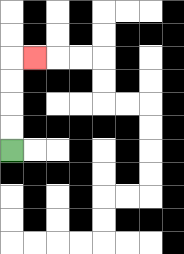{'start': '[0, 6]', 'end': '[1, 2]', 'path_directions': 'U,U,U,U,R', 'path_coordinates': '[[0, 6], [0, 5], [0, 4], [0, 3], [0, 2], [1, 2]]'}